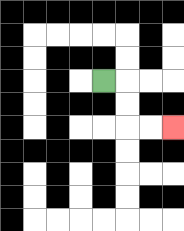{'start': '[4, 3]', 'end': '[7, 5]', 'path_directions': 'R,D,D,R,R', 'path_coordinates': '[[4, 3], [5, 3], [5, 4], [5, 5], [6, 5], [7, 5]]'}